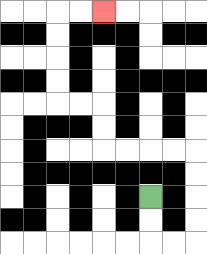{'start': '[6, 8]', 'end': '[4, 0]', 'path_directions': 'D,D,R,R,U,U,U,U,L,L,L,L,U,U,L,L,U,U,U,U,R,R', 'path_coordinates': '[[6, 8], [6, 9], [6, 10], [7, 10], [8, 10], [8, 9], [8, 8], [8, 7], [8, 6], [7, 6], [6, 6], [5, 6], [4, 6], [4, 5], [4, 4], [3, 4], [2, 4], [2, 3], [2, 2], [2, 1], [2, 0], [3, 0], [4, 0]]'}